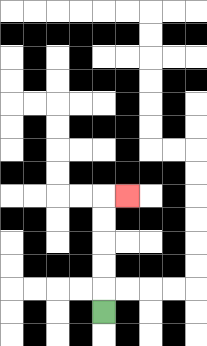{'start': '[4, 13]', 'end': '[5, 8]', 'path_directions': 'U,U,U,U,U,R', 'path_coordinates': '[[4, 13], [4, 12], [4, 11], [4, 10], [4, 9], [4, 8], [5, 8]]'}